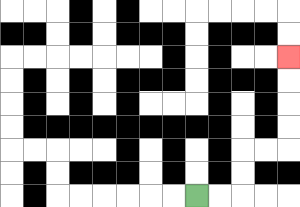{'start': '[8, 8]', 'end': '[12, 2]', 'path_directions': 'R,R,U,U,R,R,U,U,U,U', 'path_coordinates': '[[8, 8], [9, 8], [10, 8], [10, 7], [10, 6], [11, 6], [12, 6], [12, 5], [12, 4], [12, 3], [12, 2]]'}